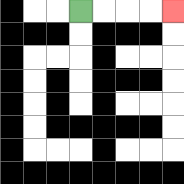{'start': '[3, 0]', 'end': '[7, 0]', 'path_directions': 'R,R,R,R', 'path_coordinates': '[[3, 0], [4, 0], [5, 0], [6, 0], [7, 0]]'}